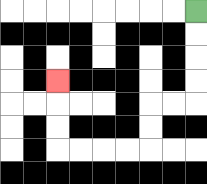{'start': '[8, 0]', 'end': '[2, 3]', 'path_directions': 'D,D,D,D,L,L,D,D,L,L,L,L,U,U,U', 'path_coordinates': '[[8, 0], [8, 1], [8, 2], [8, 3], [8, 4], [7, 4], [6, 4], [6, 5], [6, 6], [5, 6], [4, 6], [3, 6], [2, 6], [2, 5], [2, 4], [2, 3]]'}